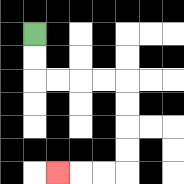{'start': '[1, 1]', 'end': '[2, 7]', 'path_directions': 'D,D,R,R,R,R,D,D,D,D,L,L,L', 'path_coordinates': '[[1, 1], [1, 2], [1, 3], [2, 3], [3, 3], [4, 3], [5, 3], [5, 4], [5, 5], [5, 6], [5, 7], [4, 7], [3, 7], [2, 7]]'}